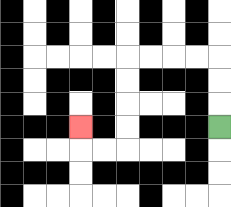{'start': '[9, 5]', 'end': '[3, 5]', 'path_directions': 'U,U,U,L,L,L,L,D,D,D,D,L,L,U', 'path_coordinates': '[[9, 5], [9, 4], [9, 3], [9, 2], [8, 2], [7, 2], [6, 2], [5, 2], [5, 3], [5, 4], [5, 5], [5, 6], [4, 6], [3, 6], [3, 5]]'}